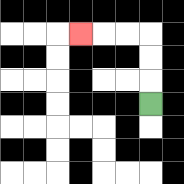{'start': '[6, 4]', 'end': '[3, 1]', 'path_directions': 'U,U,U,L,L,L', 'path_coordinates': '[[6, 4], [6, 3], [6, 2], [6, 1], [5, 1], [4, 1], [3, 1]]'}